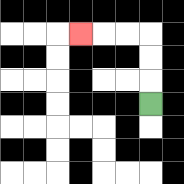{'start': '[6, 4]', 'end': '[3, 1]', 'path_directions': 'U,U,U,L,L,L', 'path_coordinates': '[[6, 4], [6, 3], [6, 2], [6, 1], [5, 1], [4, 1], [3, 1]]'}